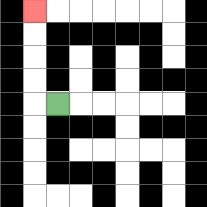{'start': '[2, 4]', 'end': '[1, 0]', 'path_directions': 'L,U,U,U,U', 'path_coordinates': '[[2, 4], [1, 4], [1, 3], [1, 2], [1, 1], [1, 0]]'}